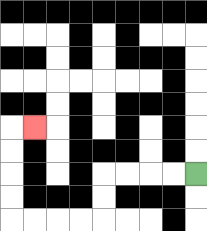{'start': '[8, 7]', 'end': '[1, 5]', 'path_directions': 'L,L,L,L,D,D,L,L,L,L,U,U,U,U,R', 'path_coordinates': '[[8, 7], [7, 7], [6, 7], [5, 7], [4, 7], [4, 8], [4, 9], [3, 9], [2, 9], [1, 9], [0, 9], [0, 8], [0, 7], [0, 6], [0, 5], [1, 5]]'}